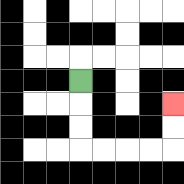{'start': '[3, 3]', 'end': '[7, 4]', 'path_directions': 'D,D,D,R,R,R,R,U,U', 'path_coordinates': '[[3, 3], [3, 4], [3, 5], [3, 6], [4, 6], [5, 6], [6, 6], [7, 6], [7, 5], [7, 4]]'}